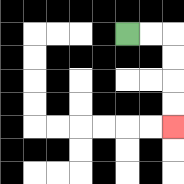{'start': '[5, 1]', 'end': '[7, 5]', 'path_directions': 'R,R,D,D,D,D', 'path_coordinates': '[[5, 1], [6, 1], [7, 1], [7, 2], [7, 3], [7, 4], [7, 5]]'}